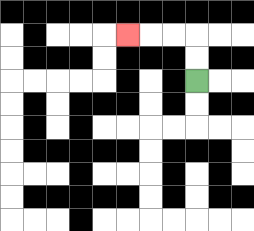{'start': '[8, 3]', 'end': '[5, 1]', 'path_directions': 'U,U,L,L,L', 'path_coordinates': '[[8, 3], [8, 2], [8, 1], [7, 1], [6, 1], [5, 1]]'}